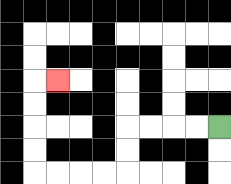{'start': '[9, 5]', 'end': '[2, 3]', 'path_directions': 'L,L,L,L,D,D,L,L,L,L,U,U,U,U,R', 'path_coordinates': '[[9, 5], [8, 5], [7, 5], [6, 5], [5, 5], [5, 6], [5, 7], [4, 7], [3, 7], [2, 7], [1, 7], [1, 6], [1, 5], [1, 4], [1, 3], [2, 3]]'}